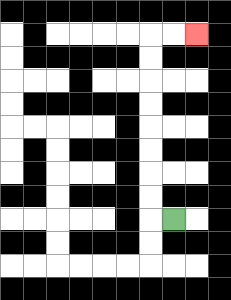{'start': '[7, 9]', 'end': '[8, 1]', 'path_directions': 'L,U,U,U,U,U,U,U,U,R,R', 'path_coordinates': '[[7, 9], [6, 9], [6, 8], [6, 7], [6, 6], [6, 5], [6, 4], [6, 3], [6, 2], [6, 1], [7, 1], [8, 1]]'}